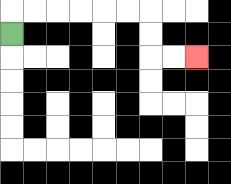{'start': '[0, 1]', 'end': '[8, 2]', 'path_directions': 'U,R,R,R,R,R,R,D,D,R,R', 'path_coordinates': '[[0, 1], [0, 0], [1, 0], [2, 0], [3, 0], [4, 0], [5, 0], [6, 0], [6, 1], [6, 2], [7, 2], [8, 2]]'}